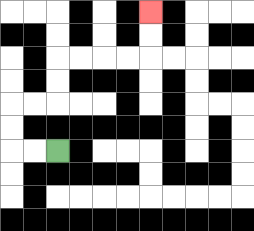{'start': '[2, 6]', 'end': '[6, 0]', 'path_directions': 'L,L,U,U,R,R,U,U,R,R,R,R,U,U', 'path_coordinates': '[[2, 6], [1, 6], [0, 6], [0, 5], [0, 4], [1, 4], [2, 4], [2, 3], [2, 2], [3, 2], [4, 2], [5, 2], [6, 2], [6, 1], [6, 0]]'}